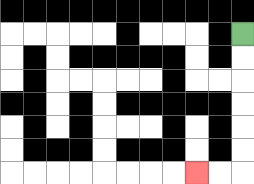{'start': '[10, 1]', 'end': '[8, 7]', 'path_directions': 'D,D,D,D,D,D,L,L', 'path_coordinates': '[[10, 1], [10, 2], [10, 3], [10, 4], [10, 5], [10, 6], [10, 7], [9, 7], [8, 7]]'}